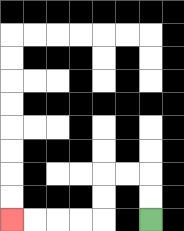{'start': '[6, 9]', 'end': '[0, 9]', 'path_directions': 'U,U,L,L,D,D,L,L,L,L', 'path_coordinates': '[[6, 9], [6, 8], [6, 7], [5, 7], [4, 7], [4, 8], [4, 9], [3, 9], [2, 9], [1, 9], [0, 9]]'}